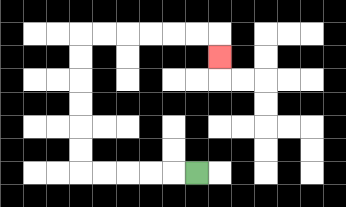{'start': '[8, 7]', 'end': '[9, 2]', 'path_directions': 'L,L,L,L,L,U,U,U,U,U,U,R,R,R,R,R,R,D', 'path_coordinates': '[[8, 7], [7, 7], [6, 7], [5, 7], [4, 7], [3, 7], [3, 6], [3, 5], [3, 4], [3, 3], [3, 2], [3, 1], [4, 1], [5, 1], [6, 1], [7, 1], [8, 1], [9, 1], [9, 2]]'}